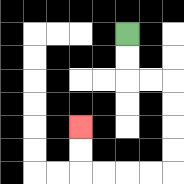{'start': '[5, 1]', 'end': '[3, 5]', 'path_directions': 'D,D,R,R,D,D,D,D,L,L,L,L,U,U', 'path_coordinates': '[[5, 1], [5, 2], [5, 3], [6, 3], [7, 3], [7, 4], [7, 5], [7, 6], [7, 7], [6, 7], [5, 7], [4, 7], [3, 7], [3, 6], [3, 5]]'}